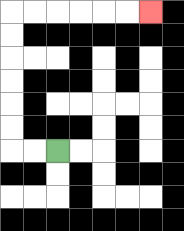{'start': '[2, 6]', 'end': '[6, 0]', 'path_directions': 'L,L,U,U,U,U,U,U,R,R,R,R,R,R', 'path_coordinates': '[[2, 6], [1, 6], [0, 6], [0, 5], [0, 4], [0, 3], [0, 2], [0, 1], [0, 0], [1, 0], [2, 0], [3, 0], [4, 0], [5, 0], [6, 0]]'}